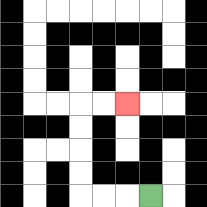{'start': '[6, 8]', 'end': '[5, 4]', 'path_directions': 'L,L,L,U,U,U,U,R,R', 'path_coordinates': '[[6, 8], [5, 8], [4, 8], [3, 8], [3, 7], [3, 6], [3, 5], [3, 4], [4, 4], [5, 4]]'}